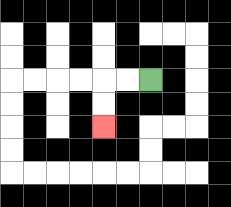{'start': '[6, 3]', 'end': '[4, 5]', 'path_directions': 'L,L,D,D', 'path_coordinates': '[[6, 3], [5, 3], [4, 3], [4, 4], [4, 5]]'}